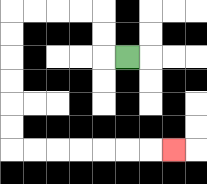{'start': '[5, 2]', 'end': '[7, 6]', 'path_directions': 'L,U,U,L,L,L,L,D,D,D,D,D,D,R,R,R,R,R,R,R', 'path_coordinates': '[[5, 2], [4, 2], [4, 1], [4, 0], [3, 0], [2, 0], [1, 0], [0, 0], [0, 1], [0, 2], [0, 3], [0, 4], [0, 5], [0, 6], [1, 6], [2, 6], [3, 6], [4, 6], [5, 6], [6, 6], [7, 6]]'}